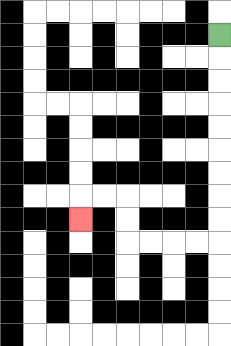{'start': '[9, 1]', 'end': '[3, 9]', 'path_directions': 'D,D,D,D,D,D,D,D,D,L,L,L,L,U,U,L,L,D', 'path_coordinates': '[[9, 1], [9, 2], [9, 3], [9, 4], [9, 5], [9, 6], [9, 7], [9, 8], [9, 9], [9, 10], [8, 10], [7, 10], [6, 10], [5, 10], [5, 9], [5, 8], [4, 8], [3, 8], [3, 9]]'}